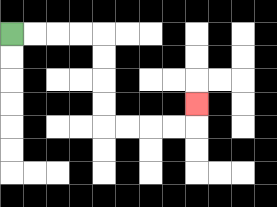{'start': '[0, 1]', 'end': '[8, 4]', 'path_directions': 'R,R,R,R,D,D,D,D,R,R,R,R,U', 'path_coordinates': '[[0, 1], [1, 1], [2, 1], [3, 1], [4, 1], [4, 2], [4, 3], [4, 4], [4, 5], [5, 5], [6, 5], [7, 5], [8, 5], [8, 4]]'}